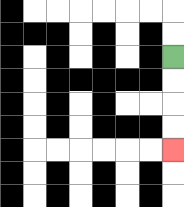{'start': '[7, 2]', 'end': '[7, 6]', 'path_directions': 'D,D,D,D', 'path_coordinates': '[[7, 2], [7, 3], [7, 4], [7, 5], [7, 6]]'}